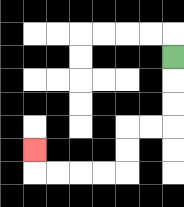{'start': '[7, 2]', 'end': '[1, 6]', 'path_directions': 'D,D,D,L,L,D,D,L,L,L,L,U', 'path_coordinates': '[[7, 2], [7, 3], [7, 4], [7, 5], [6, 5], [5, 5], [5, 6], [5, 7], [4, 7], [3, 7], [2, 7], [1, 7], [1, 6]]'}